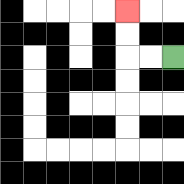{'start': '[7, 2]', 'end': '[5, 0]', 'path_directions': 'L,L,U,U', 'path_coordinates': '[[7, 2], [6, 2], [5, 2], [5, 1], [5, 0]]'}